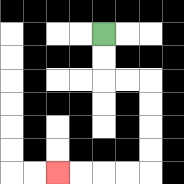{'start': '[4, 1]', 'end': '[2, 7]', 'path_directions': 'D,D,R,R,D,D,D,D,L,L,L,L', 'path_coordinates': '[[4, 1], [4, 2], [4, 3], [5, 3], [6, 3], [6, 4], [6, 5], [6, 6], [6, 7], [5, 7], [4, 7], [3, 7], [2, 7]]'}